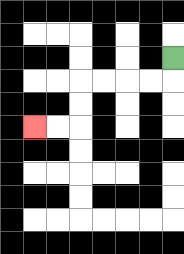{'start': '[7, 2]', 'end': '[1, 5]', 'path_directions': 'D,L,L,L,L,D,D,L,L', 'path_coordinates': '[[7, 2], [7, 3], [6, 3], [5, 3], [4, 3], [3, 3], [3, 4], [3, 5], [2, 5], [1, 5]]'}